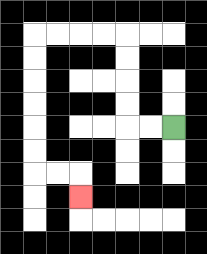{'start': '[7, 5]', 'end': '[3, 8]', 'path_directions': 'L,L,U,U,U,U,L,L,L,L,D,D,D,D,D,D,R,R,D', 'path_coordinates': '[[7, 5], [6, 5], [5, 5], [5, 4], [5, 3], [5, 2], [5, 1], [4, 1], [3, 1], [2, 1], [1, 1], [1, 2], [1, 3], [1, 4], [1, 5], [1, 6], [1, 7], [2, 7], [3, 7], [3, 8]]'}